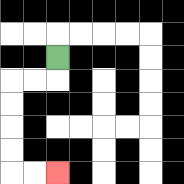{'start': '[2, 2]', 'end': '[2, 7]', 'path_directions': 'D,L,L,D,D,D,D,R,R', 'path_coordinates': '[[2, 2], [2, 3], [1, 3], [0, 3], [0, 4], [0, 5], [0, 6], [0, 7], [1, 7], [2, 7]]'}